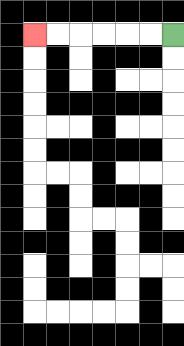{'start': '[7, 1]', 'end': '[1, 1]', 'path_directions': 'L,L,L,L,L,L', 'path_coordinates': '[[7, 1], [6, 1], [5, 1], [4, 1], [3, 1], [2, 1], [1, 1]]'}